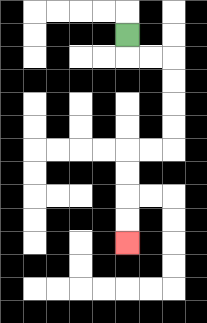{'start': '[5, 1]', 'end': '[5, 10]', 'path_directions': 'D,R,R,D,D,D,D,L,L,D,D,D,D', 'path_coordinates': '[[5, 1], [5, 2], [6, 2], [7, 2], [7, 3], [7, 4], [7, 5], [7, 6], [6, 6], [5, 6], [5, 7], [5, 8], [5, 9], [5, 10]]'}